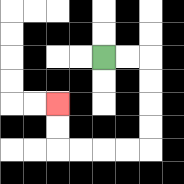{'start': '[4, 2]', 'end': '[2, 4]', 'path_directions': 'R,R,D,D,D,D,L,L,L,L,U,U', 'path_coordinates': '[[4, 2], [5, 2], [6, 2], [6, 3], [6, 4], [6, 5], [6, 6], [5, 6], [4, 6], [3, 6], [2, 6], [2, 5], [2, 4]]'}